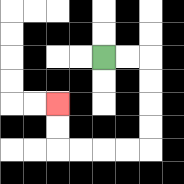{'start': '[4, 2]', 'end': '[2, 4]', 'path_directions': 'R,R,D,D,D,D,L,L,L,L,U,U', 'path_coordinates': '[[4, 2], [5, 2], [6, 2], [6, 3], [6, 4], [6, 5], [6, 6], [5, 6], [4, 6], [3, 6], [2, 6], [2, 5], [2, 4]]'}